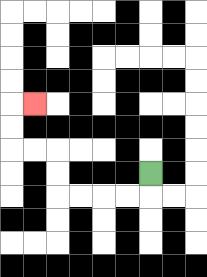{'start': '[6, 7]', 'end': '[1, 4]', 'path_directions': 'D,L,L,L,L,U,U,L,L,U,U,R', 'path_coordinates': '[[6, 7], [6, 8], [5, 8], [4, 8], [3, 8], [2, 8], [2, 7], [2, 6], [1, 6], [0, 6], [0, 5], [0, 4], [1, 4]]'}